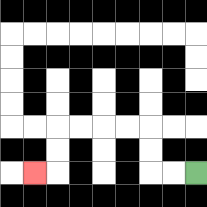{'start': '[8, 7]', 'end': '[1, 7]', 'path_directions': 'L,L,U,U,L,L,L,L,D,D,L', 'path_coordinates': '[[8, 7], [7, 7], [6, 7], [6, 6], [6, 5], [5, 5], [4, 5], [3, 5], [2, 5], [2, 6], [2, 7], [1, 7]]'}